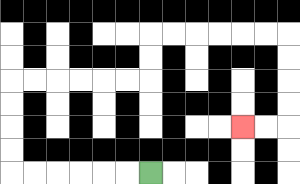{'start': '[6, 7]', 'end': '[10, 5]', 'path_directions': 'L,L,L,L,L,L,U,U,U,U,R,R,R,R,R,R,U,U,R,R,R,R,R,R,D,D,D,D,L,L', 'path_coordinates': '[[6, 7], [5, 7], [4, 7], [3, 7], [2, 7], [1, 7], [0, 7], [0, 6], [0, 5], [0, 4], [0, 3], [1, 3], [2, 3], [3, 3], [4, 3], [5, 3], [6, 3], [6, 2], [6, 1], [7, 1], [8, 1], [9, 1], [10, 1], [11, 1], [12, 1], [12, 2], [12, 3], [12, 4], [12, 5], [11, 5], [10, 5]]'}